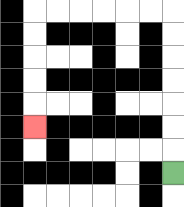{'start': '[7, 7]', 'end': '[1, 5]', 'path_directions': 'U,U,U,U,U,U,U,L,L,L,L,L,L,D,D,D,D,D', 'path_coordinates': '[[7, 7], [7, 6], [7, 5], [7, 4], [7, 3], [7, 2], [7, 1], [7, 0], [6, 0], [5, 0], [4, 0], [3, 0], [2, 0], [1, 0], [1, 1], [1, 2], [1, 3], [1, 4], [1, 5]]'}